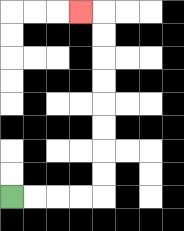{'start': '[0, 8]', 'end': '[3, 0]', 'path_directions': 'R,R,R,R,U,U,U,U,U,U,U,U,L', 'path_coordinates': '[[0, 8], [1, 8], [2, 8], [3, 8], [4, 8], [4, 7], [4, 6], [4, 5], [4, 4], [4, 3], [4, 2], [4, 1], [4, 0], [3, 0]]'}